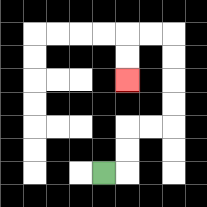{'start': '[4, 7]', 'end': '[5, 3]', 'path_directions': 'R,U,U,R,R,U,U,U,U,L,L,D,D', 'path_coordinates': '[[4, 7], [5, 7], [5, 6], [5, 5], [6, 5], [7, 5], [7, 4], [7, 3], [7, 2], [7, 1], [6, 1], [5, 1], [5, 2], [5, 3]]'}